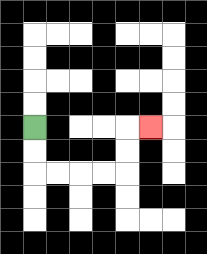{'start': '[1, 5]', 'end': '[6, 5]', 'path_directions': 'D,D,R,R,R,R,U,U,R', 'path_coordinates': '[[1, 5], [1, 6], [1, 7], [2, 7], [3, 7], [4, 7], [5, 7], [5, 6], [5, 5], [6, 5]]'}